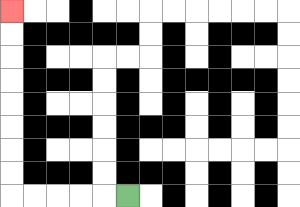{'start': '[5, 8]', 'end': '[0, 0]', 'path_directions': 'L,L,L,L,L,U,U,U,U,U,U,U,U', 'path_coordinates': '[[5, 8], [4, 8], [3, 8], [2, 8], [1, 8], [0, 8], [0, 7], [0, 6], [0, 5], [0, 4], [0, 3], [0, 2], [0, 1], [0, 0]]'}